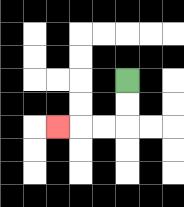{'start': '[5, 3]', 'end': '[2, 5]', 'path_directions': 'D,D,L,L,L', 'path_coordinates': '[[5, 3], [5, 4], [5, 5], [4, 5], [3, 5], [2, 5]]'}